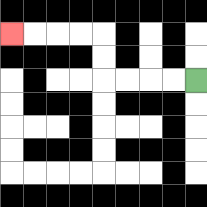{'start': '[8, 3]', 'end': '[0, 1]', 'path_directions': 'L,L,L,L,U,U,L,L,L,L', 'path_coordinates': '[[8, 3], [7, 3], [6, 3], [5, 3], [4, 3], [4, 2], [4, 1], [3, 1], [2, 1], [1, 1], [0, 1]]'}